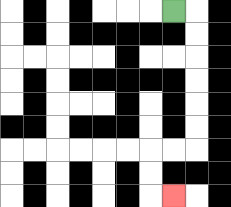{'start': '[7, 0]', 'end': '[7, 8]', 'path_directions': 'R,D,D,D,D,D,D,L,L,D,D,R', 'path_coordinates': '[[7, 0], [8, 0], [8, 1], [8, 2], [8, 3], [8, 4], [8, 5], [8, 6], [7, 6], [6, 6], [6, 7], [6, 8], [7, 8]]'}